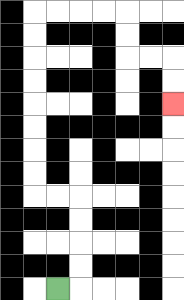{'start': '[2, 12]', 'end': '[7, 4]', 'path_directions': 'R,U,U,U,U,L,L,U,U,U,U,U,U,U,U,R,R,R,R,D,D,R,R,D,D', 'path_coordinates': '[[2, 12], [3, 12], [3, 11], [3, 10], [3, 9], [3, 8], [2, 8], [1, 8], [1, 7], [1, 6], [1, 5], [1, 4], [1, 3], [1, 2], [1, 1], [1, 0], [2, 0], [3, 0], [4, 0], [5, 0], [5, 1], [5, 2], [6, 2], [7, 2], [7, 3], [7, 4]]'}